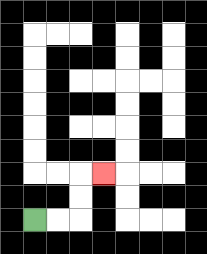{'start': '[1, 9]', 'end': '[4, 7]', 'path_directions': 'R,R,U,U,R', 'path_coordinates': '[[1, 9], [2, 9], [3, 9], [3, 8], [3, 7], [4, 7]]'}